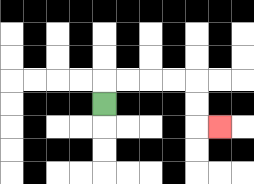{'start': '[4, 4]', 'end': '[9, 5]', 'path_directions': 'U,R,R,R,R,D,D,R', 'path_coordinates': '[[4, 4], [4, 3], [5, 3], [6, 3], [7, 3], [8, 3], [8, 4], [8, 5], [9, 5]]'}